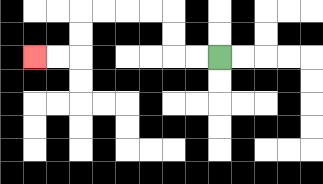{'start': '[9, 2]', 'end': '[1, 2]', 'path_directions': 'L,L,U,U,L,L,L,L,D,D,L,L', 'path_coordinates': '[[9, 2], [8, 2], [7, 2], [7, 1], [7, 0], [6, 0], [5, 0], [4, 0], [3, 0], [3, 1], [3, 2], [2, 2], [1, 2]]'}